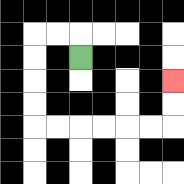{'start': '[3, 2]', 'end': '[7, 3]', 'path_directions': 'U,L,L,D,D,D,D,R,R,R,R,R,R,U,U', 'path_coordinates': '[[3, 2], [3, 1], [2, 1], [1, 1], [1, 2], [1, 3], [1, 4], [1, 5], [2, 5], [3, 5], [4, 5], [5, 5], [6, 5], [7, 5], [7, 4], [7, 3]]'}